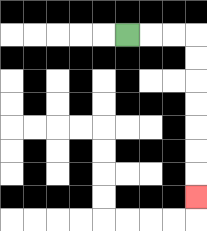{'start': '[5, 1]', 'end': '[8, 8]', 'path_directions': 'R,R,R,D,D,D,D,D,D,D', 'path_coordinates': '[[5, 1], [6, 1], [7, 1], [8, 1], [8, 2], [8, 3], [8, 4], [8, 5], [8, 6], [8, 7], [8, 8]]'}